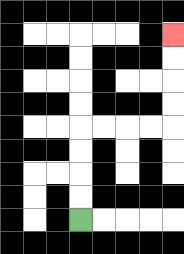{'start': '[3, 9]', 'end': '[7, 1]', 'path_directions': 'U,U,U,U,R,R,R,R,U,U,U,U', 'path_coordinates': '[[3, 9], [3, 8], [3, 7], [3, 6], [3, 5], [4, 5], [5, 5], [6, 5], [7, 5], [7, 4], [7, 3], [7, 2], [7, 1]]'}